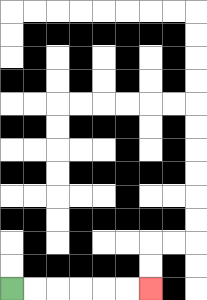{'start': '[0, 12]', 'end': '[6, 12]', 'path_directions': 'R,R,R,R,R,R', 'path_coordinates': '[[0, 12], [1, 12], [2, 12], [3, 12], [4, 12], [5, 12], [6, 12]]'}